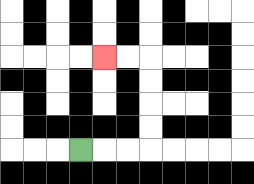{'start': '[3, 6]', 'end': '[4, 2]', 'path_directions': 'R,R,R,U,U,U,U,L,L', 'path_coordinates': '[[3, 6], [4, 6], [5, 6], [6, 6], [6, 5], [6, 4], [6, 3], [6, 2], [5, 2], [4, 2]]'}